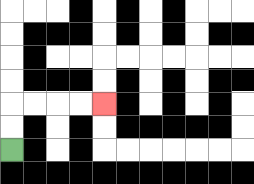{'start': '[0, 6]', 'end': '[4, 4]', 'path_directions': 'U,U,R,R,R,R', 'path_coordinates': '[[0, 6], [0, 5], [0, 4], [1, 4], [2, 4], [3, 4], [4, 4]]'}